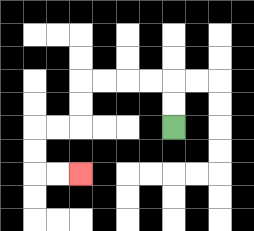{'start': '[7, 5]', 'end': '[3, 7]', 'path_directions': 'U,U,L,L,L,L,D,D,L,L,D,D,R,R', 'path_coordinates': '[[7, 5], [7, 4], [7, 3], [6, 3], [5, 3], [4, 3], [3, 3], [3, 4], [3, 5], [2, 5], [1, 5], [1, 6], [1, 7], [2, 7], [3, 7]]'}